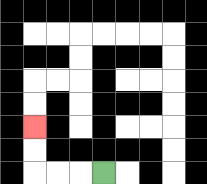{'start': '[4, 7]', 'end': '[1, 5]', 'path_directions': 'L,L,L,U,U', 'path_coordinates': '[[4, 7], [3, 7], [2, 7], [1, 7], [1, 6], [1, 5]]'}